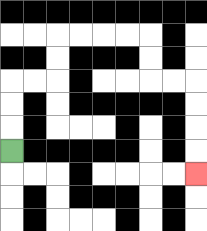{'start': '[0, 6]', 'end': '[8, 7]', 'path_directions': 'U,U,U,R,R,U,U,R,R,R,R,D,D,R,R,D,D,D,D', 'path_coordinates': '[[0, 6], [0, 5], [0, 4], [0, 3], [1, 3], [2, 3], [2, 2], [2, 1], [3, 1], [4, 1], [5, 1], [6, 1], [6, 2], [6, 3], [7, 3], [8, 3], [8, 4], [8, 5], [8, 6], [8, 7]]'}